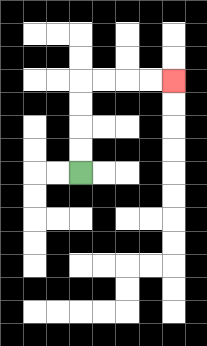{'start': '[3, 7]', 'end': '[7, 3]', 'path_directions': 'U,U,U,U,R,R,R,R', 'path_coordinates': '[[3, 7], [3, 6], [3, 5], [3, 4], [3, 3], [4, 3], [5, 3], [6, 3], [7, 3]]'}